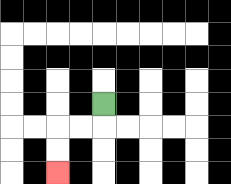{'start': '[4, 4]', 'end': '[2, 7]', 'path_directions': 'D,L,L,D,D', 'path_coordinates': '[[4, 4], [4, 5], [3, 5], [2, 5], [2, 6], [2, 7]]'}